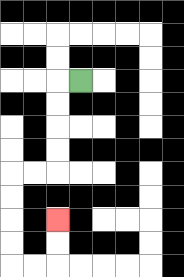{'start': '[3, 3]', 'end': '[2, 9]', 'path_directions': 'L,D,D,D,D,L,L,D,D,D,D,R,R,U,U', 'path_coordinates': '[[3, 3], [2, 3], [2, 4], [2, 5], [2, 6], [2, 7], [1, 7], [0, 7], [0, 8], [0, 9], [0, 10], [0, 11], [1, 11], [2, 11], [2, 10], [2, 9]]'}